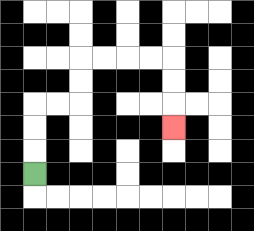{'start': '[1, 7]', 'end': '[7, 5]', 'path_directions': 'U,U,U,R,R,U,U,R,R,R,R,D,D,D', 'path_coordinates': '[[1, 7], [1, 6], [1, 5], [1, 4], [2, 4], [3, 4], [3, 3], [3, 2], [4, 2], [5, 2], [6, 2], [7, 2], [7, 3], [7, 4], [7, 5]]'}